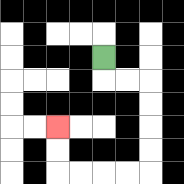{'start': '[4, 2]', 'end': '[2, 5]', 'path_directions': 'D,R,R,D,D,D,D,L,L,L,L,U,U', 'path_coordinates': '[[4, 2], [4, 3], [5, 3], [6, 3], [6, 4], [6, 5], [6, 6], [6, 7], [5, 7], [4, 7], [3, 7], [2, 7], [2, 6], [2, 5]]'}